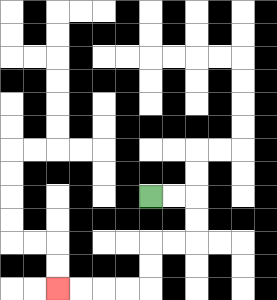{'start': '[6, 8]', 'end': '[2, 12]', 'path_directions': 'R,R,D,D,L,L,D,D,L,L,L,L', 'path_coordinates': '[[6, 8], [7, 8], [8, 8], [8, 9], [8, 10], [7, 10], [6, 10], [6, 11], [6, 12], [5, 12], [4, 12], [3, 12], [2, 12]]'}